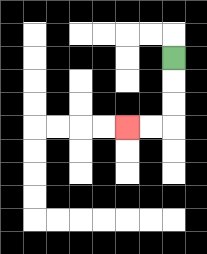{'start': '[7, 2]', 'end': '[5, 5]', 'path_directions': 'D,D,D,L,L', 'path_coordinates': '[[7, 2], [7, 3], [7, 4], [7, 5], [6, 5], [5, 5]]'}